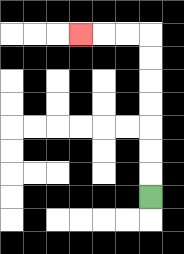{'start': '[6, 8]', 'end': '[3, 1]', 'path_directions': 'U,U,U,U,U,U,U,L,L,L', 'path_coordinates': '[[6, 8], [6, 7], [6, 6], [6, 5], [6, 4], [6, 3], [6, 2], [6, 1], [5, 1], [4, 1], [3, 1]]'}